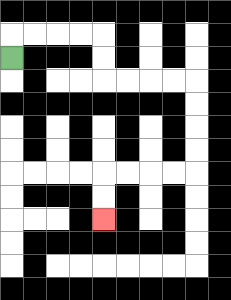{'start': '[0, 2]', 'end': '[4, 9]', 'path_directions': 'U,R,R,R,R,D,D,R,R,R,R,D,D,D,D,L,L,L,L,D,D', 'path_coordinates': '[[0, 2], [0, 1], [1, 1], [2, 1], [3, 1], [4, 1], [4, 2], [4, 3], [5, 3], [6, 3], [7, 3], [8, 3], [8, 4], [8, 5], [8, 6], [8, 7], [7, 7], [6, 7], [5, 7], [4, 7], [4, 8], [4, 9]]'}